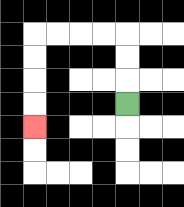{'start': '[5, 4]', 'end': '[1, 5]', 'path_directions': 'U,U,U,L,L,L,L,D,D,D,D', 'path_coordinates': '[[5, 4], [5, 3], [5, 2], [5, 1], [4, 1], [3, 1], [2, 1], [1, 1], [1, 2], [1, 3], [1, 4], [1, 5]]'}